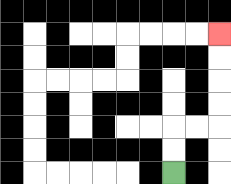{'start': '[7, 7]', 'end': '[9, 1]', 'path_directions': 'U,U,R,R,U,U,U,U', 'path_coordinates': '[[7, 7], [7, 6], [7, 5], [8, 5], [9, 5], [9, 4], [9, 3], [9, 2], [9, 1]]'}